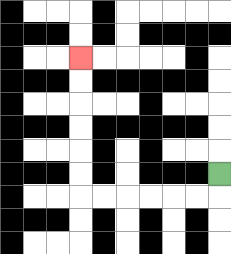{'start': '[9, 7]', 'end': '[3, 2]', 'path_directions': 'D,L,L,L,L,L,L,U,U,U,U,U,U', 'path_coordinates': '[[9, 7], [9, 8], [8, 8], [7, 8], [6, 8], [5, 8], [4, 8], [3, 8], [3, 7], [3, 6], [3, 5], [3, 4], [3, 3], [3, 2]]'}